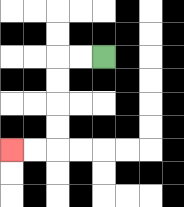{'start': '[4, 2]', 'end': '[0, 6]', 'path_directions': 'L,L,D,D,D,D,L,L', 'path_coordinates': '[[4, 2], [3, 2], [2, 2], [2, 3], [2, 4], [2, 5], [2, 6], [1, 6], [0, 6]]'}